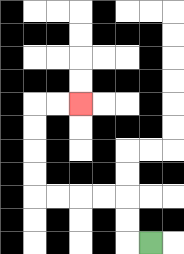{'start': '[6, 10]', 'end': '[3, 4]', 'path_directions': 'L,U,U,L,L,L,L,U,U,U,U,R,R', 'path_coordinates': '[[6, 10], [5, 10], [5, 9], [5, 8], [4, 8], [3, 8], [2, 8], [1, 8], [1, 7], [1, 6], [1, 5], [1, 4], [2, 4], [3, 4]]'}